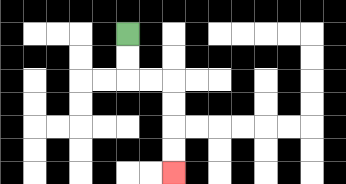{'start': '[5, 1]', 'end': '[7, 7]', 'path_directions': 'D,D,R,R,D,D,D,D', 'path_coordinates': '[[5, 1], [5, 2], [5, 3], [6, 3], [7, 3], [7, 4], [7, 5], [7, 6], [7, 7]]'}